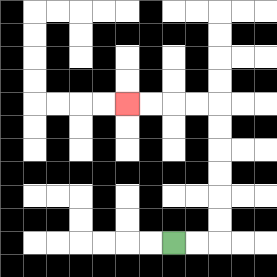{'start': '[7, 10]', 'end': '[5, 4]', 'path_directions': 'R,R,U,U,U,U,U,U,L,L,L,L', 'path_coordinates': '[[7, 10], [8, 10], [9, 10], [9, 9], [9, 8], [9, 7], [9, 6], [9, 5], [9, 4], [8, 4], [7, 4], [6, 4], [5, 4]]'}